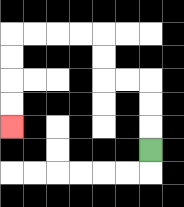{'start': '[6, 6]', 'end': '[0, 5]', 'path_directions': 'U,U,U,L,L,U,U,L,L,L,L,D,D,D,D', 'path_coordinates': '[[6, 6], [6, 5], [6, 4], [6, 3], [5, 3], [4, 3], [4, 2], [4, 1], [3, 1], [2, 1], [1, 1], [0, 1], [0, 2], [0, 3], [0, 4], [0, 5]]'}